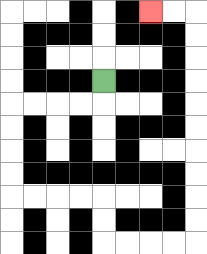{'start': '[4, 3]', 'end': '[6, 0]', 'path_directions': 'D,L,L,L,L,D,D,D,D,R,R,R,R,D,D,R,R,R,R,U,U,U,U,U,U,U,U,U,U,L,L', 'path_coordinates': '[[4, 3], [4, 4], [3, 4], [2, 4], [1, 4], [0, 4], [0, 5], [0, 6], [0, 7], [0, 8], [1, 8], [2, 8], [3, 8], [4, 8], [4, 9], [4, 10], [5, 10], [6, 10], [7, 10], [8, 10], [8, 9], [8, 8], [8, 7], [8, 6], [8, 5], [8, 4], [8, 3], [8, 2], [8, 1], [8, 0], [7, 0], [6, 0]]'}